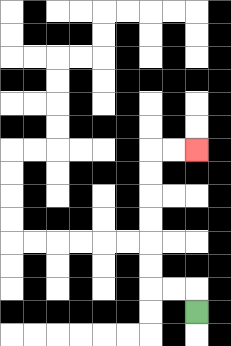{'start': '[8, 13]', 'end': '[8, 6]', 'path_directions': 'U,L,L,U,U,U,U,U,U,R,R', 'path_coordinates': '[[8, 13], [8, 12], [7, 12], [6, 12], [6, 11], [6, 10], [6, 9], [6, 8], [6, 7], [6, 6], [7, 6], [8, 6]]'}